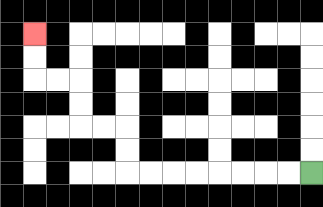{'start': '[13, 7]', 'end': '[1, 1]', 'path_directions': 'L,L,L,L,L,L,L,L,U,U,L,L,U,U,L,L,U,U', 'path_coordinates': '[[13, 7], [12, 7], [11, 7], [10, 7], [9, 7], [8, 7], [7, 7], [6, 7], [5, 7], [5, 6], [5, 5], [4, 5], [3, 5], [3, 4], [3, 3], [2, 3], [1, 3], [1, 2], [1, 1]]'}